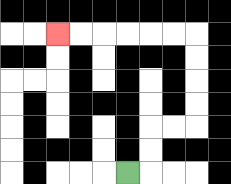{'start': '[5, 7]', 'end': '[2, 1]', 'path_directions': 'R,U,U,R,R,U,U,U,U,L,L,L,L,L,L', 'path_coordinates': '[[5, 7], [6, 7], [6, 6], [6, 5], [7, 5], [8, 5], [8, 4], [8, 3], [8, 2], [8, 1], [7, 1], [6, 1], [5, 1], [4, 1], [3, 1], [2, 1]]'}